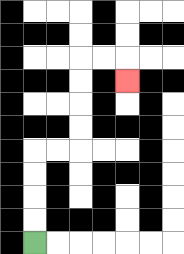{'start': '[1, 10]', 'end': '[5, 3]', 'path_directions': 'U,U,U,U,R,R,U,U,U,U,R,R,D', 'path_coordinates': '[[1, 10], [1, 9], [1, 8], [1, 7], [1, 6], [2, 6], [3, 6], [3, 5], [3, 4], [3, 3], [3, 2], [4, 2], [5, 2], [5, 3]]'}